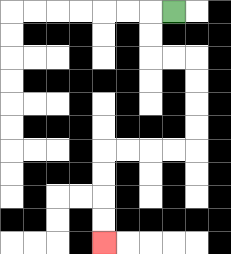{'start': '[7, 0]', 'end': '[4, 10]', 'path_directions': 'L,D,D,R,R,D,D,D,D,L,L,L,L,D,D,D,D', 'path_coordinates': '[[7, 0], [6, 0], [6, 1], [6, 2], [7, 2], [8, 2], [8, 3], [8, 4], [8, 5], [8, 6], [7, 6], [6, 6], [5, 6], [4, 6], [4, 7], [4, 8], [4, 9], [4, 10]]'}